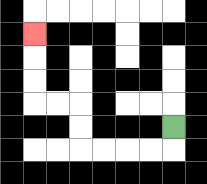{'start': '[7, 5]', 'end': '[1, 1]', 'path_directions': 'D,L,L,L,L,U,U,L,L,U,U,U', 'path_coordinates': '[[7, 5], [7, 6], [6, 6], [5, 6], [4, 6], [3, 6], [3, 5], [3, 4], [2, 4], [1, 4], [1, 3], [1, 2], [1, 1]]'}